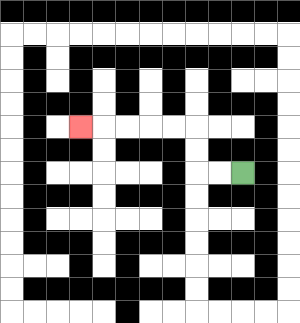{'start': '[10, 7]', 'end': '[3, 5]', 'path_directions': 'L,L,U,U,L,L,L,L,L', 'path_coordinates': '[[10, 7], [9, 7], [8, 7], [8, 6], [8, 5], [7, 5], [6, 5], [5, 5], [4, 5], [3, 5]]'}